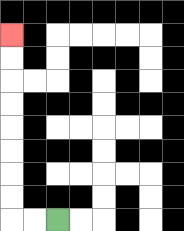{'start': '[2, 9]', 'end': '[0, 1]', 'path_directions': 'L,L,U,U,U,U,U,U,U,U', 'path_coordinates': '[[2, 9], [1, 9], [0, 9], [0, 8], [0, 7], [0, 6], [0, 5], [0, 4], [0, 3], [0, 2], [0, 1]]'}